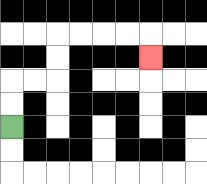{'start': '[0, 5]', 'end': '[6, 2]', 'path_directions': 'U,U,R,R,U,U,R,R,R,R,D', 'path_coordinates': '[[0, 5], [0, 4], [0, 3], [1, 3], [2, 3], [2, 2], [2, 1], [3, 1], [4, 1], [5, 1], [6, 1], [6, 2]]'}